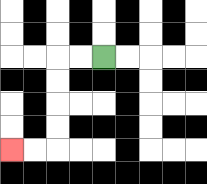{'start': '[4, 2]', 'end': '[0, 6]', 'path_directions': 'L,L,D,D,D,D,L,L', 'path_coordinates': '[[4, 2], [3, 2], [2, 2], [2, 3], [2, 4], [2, 5], [2, 6], [1, 6], [0, 6]]'}